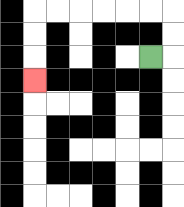{'start': '[6, 2]', 'end': '[1, 3]', 'path_directions': 'R,U,U,L,L,L,L,L,L,D,D,D', 'path_coordinates': '[[6, 2], [7, 2], [7, 1], [7, 0], [6, 0], [5, 0], [4, 0], [3, 0], [2, 0], [1, 0], [1, 1], [1, 2], [1, 3]]'}